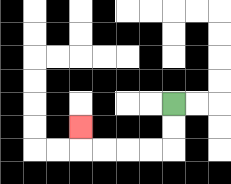{'start': '[7, 4]', 'end': '[3, 5]', 'path_directions': 'D,D,L,L,L,L,U', 'path_coordinates': '[[7, 4], [7, 5], [7, 6], [6, 6], [5, 6], [4, 6], [3, 6], [3, 5]]'}